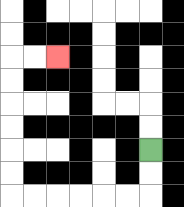{'start': '[6, 6]', 'end': '[2, 2]', 'path_directions': 'D,D,L,L,L,L,L,L,U,U,U,U,U,U,R,R', 'path_coordinates': '[[6, 6], [6, 7], [6, 8], [5, 8], [4, 8], [3, 8], [2, 8], [1, 8], [0, 8], [0, 7], [0, 6], [0, 5], [0, 4], [0, 3], [0, 2], [1, 2], [2, 2]]'}